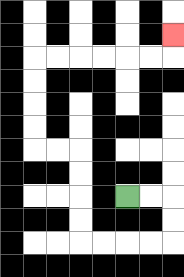{'start': '[5, 8]', 'end': '[7, 1]', 'path_directions': 'R,R,D,D,L,L,L,L,U,U,U,U,L,L,U,U,U,U,R,R,R,R,R,R,U', 'path_coordinates': '[[5, 8], [6, 8], [7, 8], [7, 9], [7, 10], [6, 10], [5, 10], [4, 10], [3, 10], [3, 9], [3, 8], [3, 7], [3, 6], [2, 6], [1, 6], [1, 5], [1, 4], [1, 3], [1, 2], [2, 2], [3, 2], [4, 2], [5, 2], [6, 2], [7, 2], [7, 1]]'}